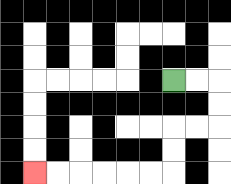{'start': '[7, 3]', 'end': '[1, 7]', 'path_directions': 'R,R,D,D,L,L,D,D,L,L,L,L,L,L', 'path_coordinates': '[[7, 3], [8, 3], [9, 3], [9, 4], [9, 5], [8, 5], [7, 5], [7, 6], [7, 7], [6, 7], [5, 7], [4, 7], [3, 7], [2, 7], [1, 7]]'}